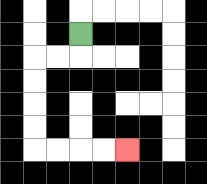{'start': '[3, 1]', 'end': '[5, 6]', 'path_directions': 'D,L,L,D,D,D,D,R,R,R,R', 'path_coordinates': '[[3, 1], [3, 2], [2, 2], [1, 2], [1, 3], [1, 4], [1, 5], [1, 6], [2, 6], [3, 6], [4, 6], [5, 6]]'}